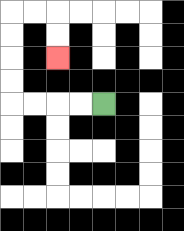{'start': '[4, 4]', 'end': '[2, 2]', 'path_directions': 'L,L,L,L,U,U,U,U,R,R,D,D', 'path_coordinates': '[[4, 4], [3, 4], [2, 4], [1, 4], [0, 4], [0, 3], [0, 2], [0, 1], [0, 0], [1, 0], [2, 0], [2, 1], [2, 2]]'}